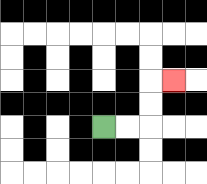{'start': '[4, 5]', 'end': '[7, 3]', 'path_directions': 'R,R,U,U,R', 'path_coordinates': '[[4, 5], [5, 5], [6, 5], [6, 4], [6, 3], [7, 3]]'}